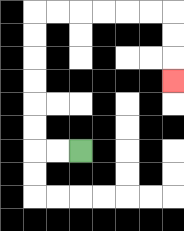{'start': '[3, 6]', 'end': '[7, 3]', 'path_directions': 'L,L,U,U,U,U,U,U,R,R,R,R,R,R,D,D,D', 'path_coordinates': '[[3, 6], [2, 6], [1, 6], [1, 5], [1, 4], [1, 3], [1, 2], [1, 1], [1, 0], [2, 0], [3, 0], [4, 0], [5, 0], [6, 0], [7, 0], [7, 1], [7, 2], [7, 3]]'}